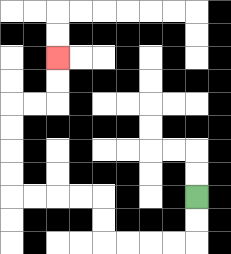{'start': '[8, 8]', 'end': '[2, 2]', 'path_directions': 'D,D,L,L,L,L,U,U,L,L,L,L,U,U,U,U,R,R,U,U', 'path_coordinates': '[[8, 8], [8, 9], [8, 10], [7, 10], [6, 10], [5, 10], [4, 10], [4, 9], [4, 8], [3, 8], [2, 8], [1, 8], [0, 8], [0, 7], [0, 6], [0, 5], [0, 4], [1, 4], [2, 4], [2, 3], [2, 2]]'}